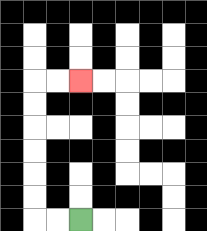{'start': '[3, 9]', 'end': '[3, 3]', 'path_directions': 'L,L,U,U,U,U,U,U,R,R', 'path_coordinates': '[[3, 9], [2, 9], [1, 9], [1, 8], [1, 7], [1, 6], [1, 5], [1, 4], [1, 3], [2, 3], [3, 3]]'}